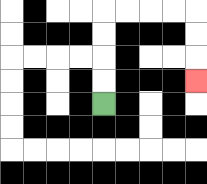{'start': '[4, 4]', 'end': '[8, 3]', 'path_directions': 'U,U,U,U,R,R,R,R,D,D,D', 'path_coordinates': '[[4, 4], [4, 3], [4, 2], [4, 1], [4, 0], [5, 0], [6, 0], [7, 0], [8, 0], [8, 1], [8, 2], [8, 3]]'}